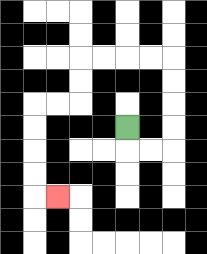{'start': '[5, 5]', 'end': '[2, 8]', 'path_directions': 'D,R,R,U,U,U,U,L,L,L,L,D,D,L,L,D,D,D,D,R', 'path_coordinates': '[[5, 5], [5, 6], [6, 6], [7, 6], [7, 5], [7, 4], [7, 3], [7, 2], [6, 2], [5, 2], [4, 2], [3, 2], [3, 3], [3, 4], [2, 4], [1, 4], [1, 5], [1, 6], [1, 7], [1, 8], [2, 8]]'}